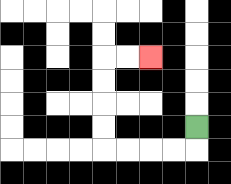{'start': '[8, 5]', 'end': '[6, 2]', 'path_directions': 'D,L,L,L,L,U,U,U,U,R,R', 'path_coordinates': '[[8, 5], [8, 6], [7, 6], [6, 6], [5, 6], [4, 6], [4, 5], [4, 4], [4, 3], [4, 2], [5, 2], [6, 2]]'}